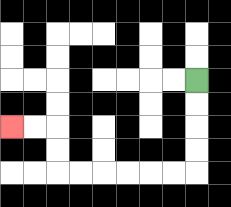{'start': '[8, 3]', 'end': '[0, 5]', 'path_directions': 'D,D,D,D,L,L,L,L,L,L,U,U,L,L', 'path_coordinates': '[[8, 3], [8, 4], [8, 5], [8, 6], [8, 7], [7, 7], [6, 7], [5, 7], [4, 7], [3, 7], [2, 7], [2, 6], [2, 5], [1, 5], [0, 5]]'}